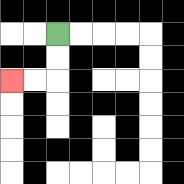{'start': '[2, 1]', 'end': '[0, 3]', 'path_directions': 'D,D,L,L', 'path_coordinates': '[[2, 1], [2, 2], [2, 3], [1, 3], [0, 3]]'}